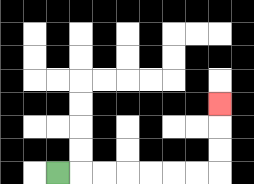{'start': '[2, 7]', 'end': '[9, 4]', 'path_directions': 'R,R,R,R,R,R,R,U,U,U', 'path_coordinates': '[[2, 7], [3, 7], [4, 7], [5, 7], [6, 7], [7, 7], [8, 7], [9, 7], [9, 6], [9, 5], [9, 4]]'}